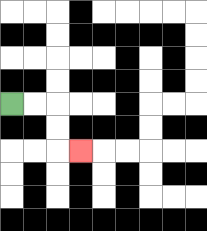{'start': '[0, 4]', 'end': '[3, 6]', 'path_directions': 'R,R,D,D,R', 'path_coordinates': '[[0, 4], [1, 4], [2, 4], [2, 5], [2, 6], [3, 6]]'}